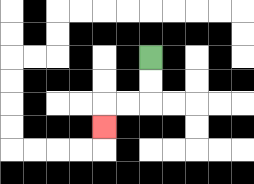{'start': '[6, 2]', 'end': '[4, 5]', 'path_directions': 'D,D,L,L,D', 'path_coordinates': '[[6, 2], [6, 3], [6, 4], [5, 4], [4, 4], [4, 5]]'}